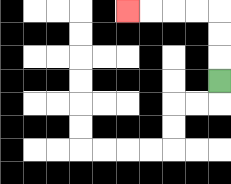{'start': '[9, 3]', 'end': '[5, 0]', 'path_directions': 'U,U,U,L,L,L,L', 'path_coordinates': '[[9, 3], [9, 2], [9, 1], [9, 0], [8, 0], [7, 0], [6, 0], [5, 0]]'}